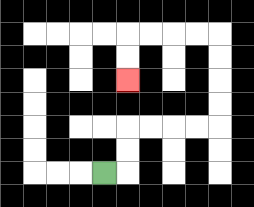{'start': '[4, 7]', 'end': '[5, 3]', 'path_directions': 'R,U,U,R,R,R,R,U,U,U,U,L,L,L,L,D,D', 'path_coordinates': '[[4, 7], [5, 7], [5, 6], [5, 5], [6, 5], [7, 5], [8, 5], [9, 5], [9, 4], [9, 3], [9, 2], [9, 1], [8, 1], [7, 1], [6, 1], [5, 1], [5, 2], [5, 3]]'}